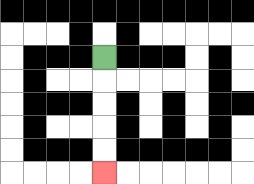{'start': '[4, 2]', 'end': '[4, 7]', 'path_directions': 'D,D,D,D,D', 'path_coordinates': '[[4, 2], [4, 3], [4, 4], [4, 5], [4, 6], [4, 7]]'}